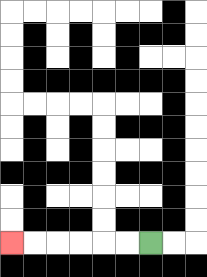{'start': '[6, 10]', 'end': '[0, 10]', 'path_directions': 'L,L,L,L,L,L', 'path_coordinates': '[[6, 10], [5, 10], [4, 10], [3, 10], [2, 10], [1, 10], [0, 10]]'}